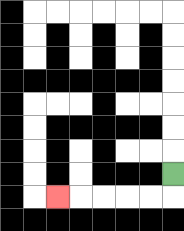{'start': '[7, 7]', 'end': '[2, 8]', 'path_directions': 'D,L,L,L,L,L', 'path_coordinates': '[[7, 7], [7, 8], [6, 8], [5, 8], [4, 8], [3, 8], [2, 8]]'}